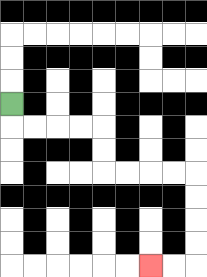{'start': '[0, 4]', 'end': '[6, 11]', 'path_directions': 'D,R,R,R,R,D,D,R,R,R,R,D,D,D,D,L,L', 'path_coordinates': '[[0, 4], [0, 5], [1, 5], [2, 5], [3, 5], [4, 5], [4, 6], [4, 7], [5, 7], [6, 7], [7, 7], [8, 7], [8, 8], [8, 9], [8, 10], [8, 11], [7, 11], [6, 11]]'}